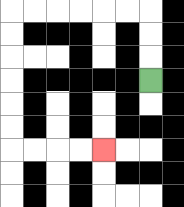{'start': '[6, 3]', 'end': '[4, 6]', 'path_directions': 'U,U,U,L,L,L,L,L,L,D,D,D,D,D,D,R,R,R,R', 'path_coordinates': '[[6, 3], [6, 2], [6, 1], [6, 0], [5, 0], [4, 0], [3, 0], [2, 0], [1, 0], [0, 0], [0, 1], [0, 2], [0, 3], [0, 4], [0, 5], [0, 6], [1, 6], [2, 6], [3, 6], [4, 6]]'}